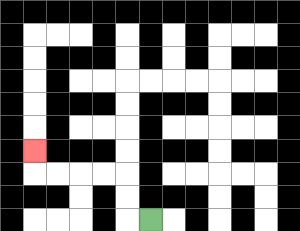{'start': '[6, 9]', 'end': '[1, 6]', 'path_directions': 'L,U,U,L,L,L,L,U', 'path_coordinates': '[[6, 9], [5, 9], [5, 8], [5, 7], [4, 7], [3, 7], [2, 7], [1, 7], [1, 6]]'}